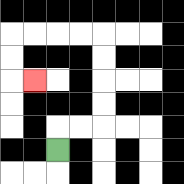{'start': '[2, 6]', 'end': '[1, 3]', 'path_directions': 'U,R,R,U,U,U,U,L,L,L,L,D,D,R', 'path_coordinates': '[[2, 6], [2, 5], [3, 5], [4, 5], [4, 4], [4, 3], [4, 2], [4, 1], [3, 1], [2, 1], [1, 1], [0, 1], [0, 2], [0, 3], [1, 3]]'}